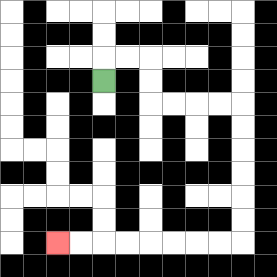{'start': '[4, 3]', 'end': '[2, 10]', 'path_directions': 'U,R,R,D,D,R,R,R,R,D,D,D,D,D,D,L,L,L,L,L,L,L,L', 'path_coordinates': '[[4, 3], [4, 2], [5, 2], [6, 2], [6, 3], [6, 4], [7, 4], [8, 4], [9, 4], [10, 4], [10, 5], [10, 6], [10, 7], [10, 8], [10, 9], [10, 10], [9, 10], [8, 10], [7, 10], [6, 10], [5, 10], [4, 10], [3, 10], [2, 10]]'}